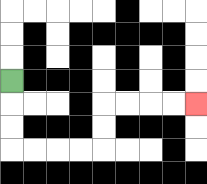{'start': '[0, 3]', 'end': '[8, 4]', 'path_directions': 'D,D,D,R,R,R,R,U,U,R,R,R,R', 'path_coordinates': '[[0, 3], [0, 4], [0, 5], [0, 6], [1, 6], [2, 6], [3, 6], [4, 6], [4, 5], [4, 4], [5, 4], [6, 4], [7, 4], [8, 4]]'}